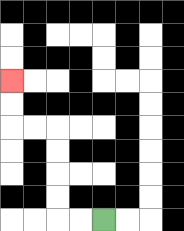{'start': '[4, 9]', 'end': '[0, 3]', 'path_directions': 'L,L,U,U,U,U,L,L,U,U', 'path_coordinates': '[[4, 9], [3, 9], [2, 9], [2, 8], [2, 7], [2, 6], [2, 5], [1, 5], [0, 5], [0, 4], [0, 3]]'}